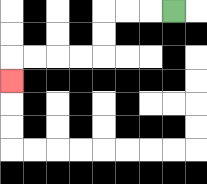{'start': '[7, 0]', 'end': '[0, 3]', 'path_directions': 'L,L,L,D,D,L,L,L,L,D', 'path_coordinates': '[[7, 0], [6, 0], [5, 0], [4, 0], [4, 1], [4, 2], [3, 2], [2, 2], [1, 2], [0, 2], [0, 3]]'}